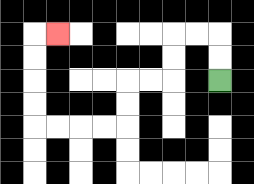{'start': '[9, 3]', 'end': '[2, 1]', 'path_directions': 'U,U,L,L,D,D,L,L,D,D,L,L,L,L,U,U,U,U,R', 'path_coordinates': '[[9, 3], [9, 2], [9, 1], [8, 1], [7, 1], [7, 2], [7, 3], [6, 3], [5, 3], [5, 4], [5, 5], [4, 5], [3, 5], [2, 5], [1, 5], [1, 4], [1, 3], [1, 2], [1, 1], [2, 1]]'}